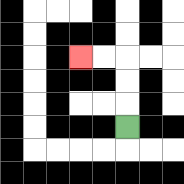{'start': '[5, 5]', 'end': '[3, 2]', 'path_directions': 'U,U,U,L,L', 'path_coordinates': '[[5, 5], [5, 4], [5, 3], [5, 2], [4, 2], [3, 2]]'}